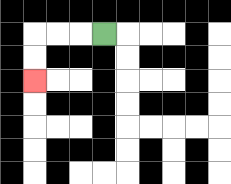{'start': '[4, 1]', 'end': '[1, 3]', 'path_directions': 'L,L,L,D,D', 'path_coordinates': '[[4, 1], [3, 1], [2, 1], [1, 1], [1, 2], [1, 3]]'}